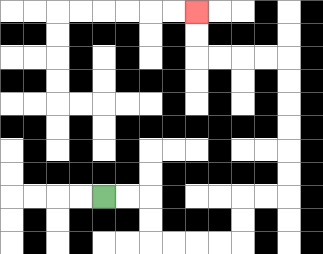{'start': '[4, 8]', 'end': '[8, 0]', 'path_directions': 'R,R,D,D,R,R,R,R,U,U,R,R,U,U,U,U,U,U,L,L,L,L,U,U', 'path_coordinates': '[[4, 8], [5, 8], [6, 8], [6, 9], [6, 10], [7, 10], [8, 10], [9, 10], [10, 10], [10, 9], [10, 8], [11, 8], [12, 8], [12, 7], [12, 6], [12, 5], [12, 4], [12, 3], [12, 2], [11, 2], [10, 2], [9, 2], [8, 2], [8, 1], [8, 0]]'}